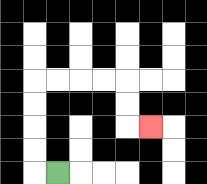{'start': '[2, 7]', 'end': '[6, 5]', 'path_directions': 'L,U,U,U,U,R,R,R,R,D,D,R', 'path_coordinates': '[[2, 7], [1, 7], [1, 6], [1, 5], [1, 4], [1, 3], [2, 3], [3, 3], [4, 3], [5, 3], [5, 4], [5, 5], [6, 5]]'}